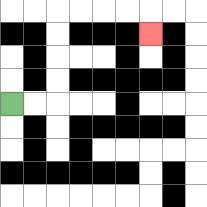{'start': '[0, 4]', 'end': '[6, 1]', 'path_directions': 'R,R,U,U,U,U,R,R,R,R,D', 'path_coordinates': '[[0, 4], [1, 4], [2, 4], [2, 3], [2, 2], [2, 1], [2, 0], [3, 0], [4, 0], [5, 0], [6, 0], [6, 1]]'}